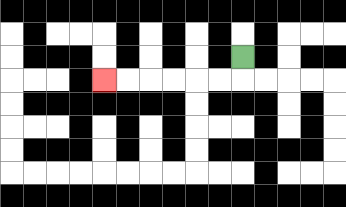{'start': '[10, 2]', 'end': '[4, 3]', 'path_directions': 'D,L,L,L,L,L,L', 'path_coordinates': '[[10, 2], [10, 3], [9, 3], [8, 3], [7, 3], [6, 3], [5, 3], [4, 3]]'}